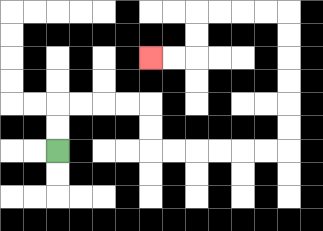{'start': '[2, 6]', 'end': '[6, 2]', 'path_directions': 'U,U,R,R,R,R,D,D,R,R,R,R,R,R,U,U,U,U,U,U,L,L,L,L,D,D,L,L', 'path_coordinates': '[[2, 6], [2, 5], [2, 4], [3, 4], [4, 4], [5, 4], [6, 4], [6, 5], [6, 6], [7, 6], [8, 6], [9, 6], [10, 6], [11, 6], [12, 6], [12, 5], [12, 4], [12, 3], [12, 2], [12, 1], [12, 0], [11, 0], [10, 0], [9, 0], [8, 0], [8, 1], [8, 2], [7, 2], [6, 2]]'}